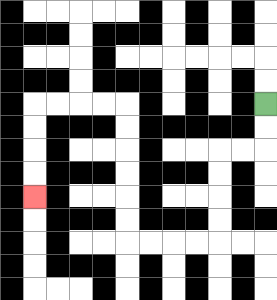{'start': '[11, 4]', 'end': '[1, 8]', 'path_directions': 'D,D,L,L,D,D,D,D,L,L,L,L,U,U,U,U,U,U,L,L,L,L,D,D,D,D', 'path_coordinates': '[[11, 4], [11, 5], [11, 6], [10, 6], [9, 6], [9, 7], [9, 8], [9, 9], [9, 10], [8, 10], [7, 10], [6, 10], [5, 10], [5, 9], [5, 8], [5, 7], [5, 6], [5, 5], [5, 4], [4, 4], [3, 4], [2, 4], [1, 4], [1, 5], [1, 6], [1, 7], [1, 8]]'}